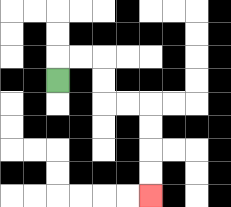{'start': '[2, 3]', 'end': '[6, 8]', 'path_directions': 'U,R,R,D,D,R,R,D,D,D,D', 'path_coordinates': '[[2, 3], [2, 2], [3, 2], [4, 2], [4, 3], [4, 4], [5, 4], [6, 4], [6, 5], [6, 6], [6, 7], [6, 8]]'}